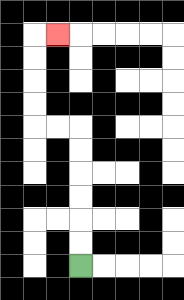{'start': '[3, 11]', 'end': '[2, 1]', 'path_directions': 'U,U,U,U,U,U,L,L,U,U,U,U,R', 'path_coordinates': '[[3, 11], [3, 10], [3, 9], [3, 8], [3, 7], [3, 6], [3, 5], [2, 5], [1, 5], [1, 4], [1, 3], [1, 2], [1, 1], [2, 1]]'}